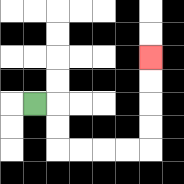{'start': '[1, 4]', 'end': '[6, 2]', 'path_directions': 'R,D,D,R,R,R,R,U,U,U,U', 'path_coordinates': '[[1, 4], [2, 4], [2, 5], [2, 6], [3, 6], [4, 6], [5, 6], [6, 6], [6, 5], [6, 4], [6, 3], [6, 2]]'}